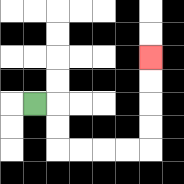{'start': '[1, 4]', 'end': '[6, 2]', 'path_directions': 'R,D,D,R,R,R,R,U,U,U,U', 'path_coordinates': '[[1, 4], [2, 4], [2, 5], [2, 6], [3, 6], [4, 6], [5, 6], [6, 6], [6, 5], [6, 4], [6, 3], [6, 2]]'}